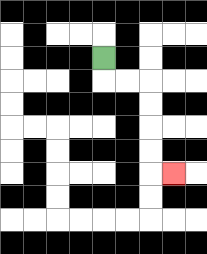{'start': '[4, 2]', 'end': '[7, 7]', 'path_directions': 'D,R,R,D,D,D,D,R', 'path_coordinates': '[[4, 2], [4, 3], [5, 3], [6, 3], [6, 4], [6, 5], [6, 6], [6, 7], [7, 7]]'}